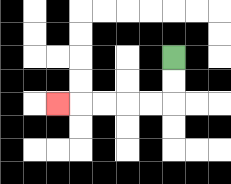{'start': '[7, 2]', 'end': '[2, 4]', 'path_directions': 'D,D,L,L,L,L,L', 'path_coordinates': '[[7, 2], [7, 3], [7, 4], [6, 4], [5, 4], [4, 4], [3, 4], [2, 4]]'}